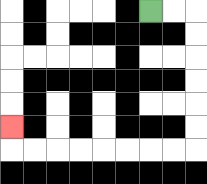{'start': '[6, 0]', 'end': '[0, 5]', 'path_directions': 'R,R,D,D,D,D,D,D,L,L,L,L,L,L,L,L,U', 'path_coordinates': '[[6, 0], [7, 0], [8, 0], [8, 1], [8, 2], [8, 3], [8, 4], [8, 5], [8, 6], [7, 6], [6, 6], [5, 6], [4, 6], [3, 6], [2, 6], [1, 6], [0, 6], [0, 5]]'}